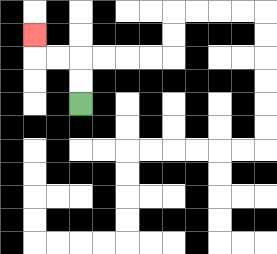{'start': '[3, 4]', 'end': '[1, 1]', 'path_directions': 'U,U,L,L,U', 'path_coordinates': '[[3, 4], [3, 3], [3, 2], [2, 2], [1, 2], [1, 1]]'}